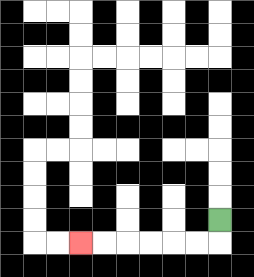{'start': '[9, 9]', 'end': '[3, 10]', 'path_directions': 'D,L,L,L,L,L,L', 'path_coordinates': '[[9, 9], [9, 10], [8, 10], [7, 10], [6, 10], [5, 10], [4, 10], [3, 10]]'}